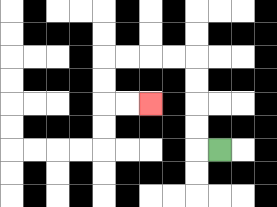{'start': '[9, 6]', 'end': '[6, 4]', 'path_directions': 'L,U,U,U,U,L,L,L,L,D,D,R,R', 'path_coordinates': '[[9, 6], [8, 6], [8, 5], [8, 4], [8, 3], [8, 2], [7, 2], [6, 2], [5, 2], [4, 2], [4, 3], [4, 4], [5, 4], [6, 4]]'}